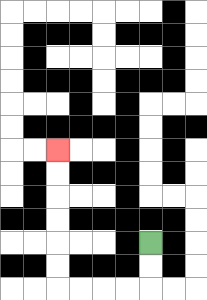{'start': '[6, 10]', 'end': '[2, 6]', 'path_directions': 'D,D,L,L,L,L,U,U,U,U,U,U', 'path_coordinates': '[[6, 10], [6, 11], [6, 12], [5, 12], [4, 12], [3, 12], [2, 12], [2, 11], [2, 10], [2, 9], [2, 8], [2, 7], [2, 6]]'}